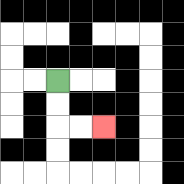{'start': '[2, 3]', 'end': '[4, 5]', 'path_directions': 'D,D,R,R', 'path_coordinates': '[[2, 3], [2, 4], [2, 5], [3, 5], [4, 5]]'}